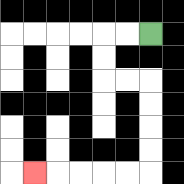{'start': '[6, 1]', 'end': '[1, 7]', 'path_directions': 'L,L,D,D,R,R,D,D,D,D,L,L,L,L,L', 'path_coordinates': '[[6, 1], [5, 1], [4, 1], [4, 2], [4, 3], [5, 3], [6, 3], [6, 4], [6, 5], [6, 6], [6, 7], [5, 7], [4, 7], [3, 7], [2, 7], [1, 7]]'}